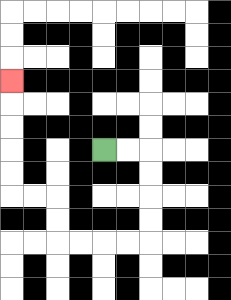{'start': '[4, 6]', 'end': '[0, 3]', 'path_directions': 'R,R,D,D,D,D,L,L,L,L,U,U,L,L,U,U,U,U,U', 'path_coordinates': '[[4, 6], [5, 6], [6, 6], [6, 7], [6, 8], [6, 9], [6, 10], [5, 10], [4, 10], [3, 10], [2, 10], [2, 9], [2, 8], [1, 8], [0, 8], [0, 7], [0, 6], [0, 5], [0, 4], [0, 3]]'}